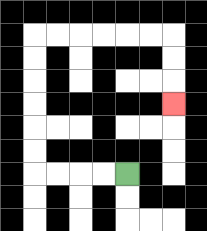{'start': '[5, 7]', 'end': '[7, 4]', 'path_directions': 'L,L,L,L,U,U,U,U,U,U,R,R,R,R,R,R,D,D,D', 'path_coordinates': '[[5, 7], [4, 7], [3, 7], [2, 7], [1, 7], [1, 6], [1, 5], [1, 4], [1, 3], [1, 2], [1, 1], [2, 1], [3, 1], [4, 1], [5, 1], [6, 1], [7, 1], [7, 2], [7, 3], [7, 4]]'}